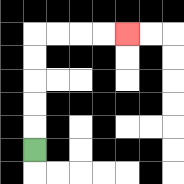{'start': '[1, 6]', 'end': '[5, 1]', 'path_directions': 'U,U,U,U,U,R,R,R,R', 'path_coordinates': '[[1, 6], [1, 5], [1, 4], [1, 3], [1, 2], [1, 1], [2, 1], [3, 1], [4, 1], [5, 1]]'}